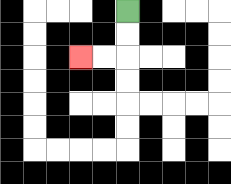{'start': '[5, 0]', 'end': '[3, 2]', 'path_directions': 'D,D,L,L', 'path_coordinates': '[[5, 0], [5, 1], [5, 2], [4, 2], [3, 2]]'}